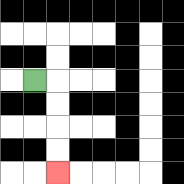{'start': '[1, 3]', 'end': '[2, 7]', 'path_directions': 'R,D,D,D,D', 'path_coordinates': '[[1, 3], [2, 3], [2, 4], [2, 5], [2, 6], [2, 7]]'}